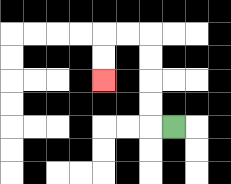{'start': '[7, 5]', 'end': '[4, 3]', 'path_directions': 'L,U,U,U,U,L,L,D,D', 'path_coordinates': '[[7, 5], [6, 5], [6, 4], [6, 3], [6, 2], [6, 1], [5, 1], [4, 1], [4, 2], [4, 3]]'}